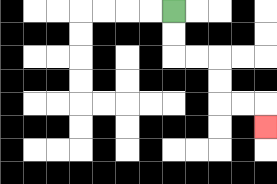{'start': '[7, 0]', 'end': '[11, 5]', 'path_directions': 'D,D,R,R,D,D,R,R,D', 'path_coordinates': '[[7, 0], [7, 1], [7, 2], [8, 2], [9, 2], [9, 3], [9, 4], [10, 4], [11, 4], [11, 5]]'}